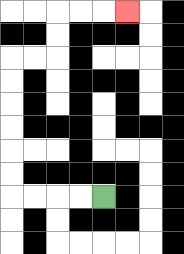{'start': '[4, 8]', 'end': '[5, 0]', 'path_directions': 'L,L,L,L,U,U,U,U,U,U,R,R,U,U,R,R,R', 'path_coordinates': '[[4, 8], [3, 8], [2, 8], [1, 8], [0, 8], [0, 7], [0, 6], [0, 5], [0, 4], [0, 3], [0, 2], [1, 2], [2, 2], [2, 1], [2, 0], [3, 0], [4, 0], [5, 0]]'}